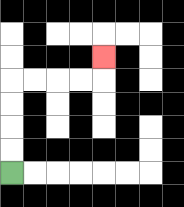{'start': '[0, 7]', 'end': '[4, 2]', 'path_directions': 'U,U,U,U,R,R,R,R,U', 'path_coordinates': '[[0, 7], [0, 6], [0, 5], [0, 4], [0, 3], [1, 3], [2, 3], [3, 3], [4, 3], [4, 2]]'}